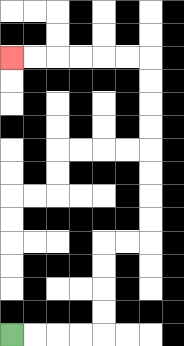{'start': '[0, 14]', 'end': '[0, 2]', 'path_directions': 'R,R,R,R,U,U,U,U,R,R,U,U,U,U,U,U,U,U,L,L,L,L,L,L', 'path_coordinates': '[[0, 14], [1, 14], [2, 14], [3, 14], [4, 14], [4, 13], [4, 12], [4, 11], [4, 10], [5, 10], [6, 10], [6, 9], [6, 8], [6, 7], [6, 6], [6, 5], [6, 4], [6, 3], [6, 2], [5, 2], [4, 2], [3, 2], [2, 2], [1, 2], [0, 2]]'}